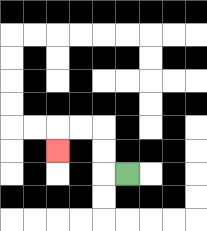{'start': '[5, 7]', 'end': '[2, 6]', 'path_directions': 'L,U,U,L,L,D', 'path_coordinates': '[[5, 7], [4, 7], [4, 6], [4, 5], [3, 5], [2, 5], [2, 6]]'}